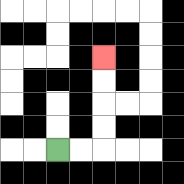{'start': '[2, 6]', 'end': '[4, 2]', 'path_directions': 'R,R,U,U,U,U', 'path_coordinates': '[[2, 6], [3, 6], [4, 6], [4, 5], [4, 4], [4, 3], [4, 2]]'}